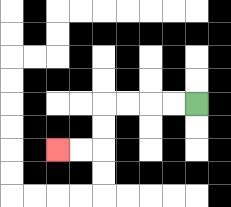{'start': '[8, 4]', 'end': '[2, 6]', 'path_directions': 'L,L,L,L,D,D,L,L', 'path_coordinates': '[[8, 4], [7, 4], [6, 4], [5, 4], [4, 4], [4, 5], [4, 6], [3, 6], [2, 6]]'}